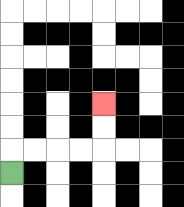{'start': '[0, 7]', 'end': '[4, 4]', 'path_directions': 'U,R,R,R,R,U,U', 'path_coordinates': '[[0, 7], [0, 6], [1, 6], [2, 6], [3, 6], [4, 6], [4, 5], [4, 4]]'}